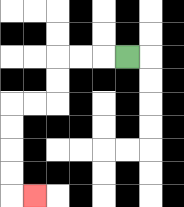{'start': '[5, 2]', 'end': '[1, 8]', 'path_directions': 'L,L,L,D,D,L,L,D,D,D,D,R', 'path_coordinates': '[[5, 2], [4, 2], [3, 2], [2, 2], [2, 3], [2, 4], [1, 4], [0, 4], [0, 5], [0, 6], [0, 7], [0, 8], [1, 8]]'}